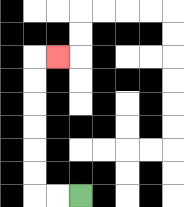{'start': '[3, 8]', 'end': '[2, 2]', 'path_directions': 'L,L,U,U,U,U,U,U,R', 'path_coordinates': '[[3, 8], [2, 8], [1, 8], [1, 7], [1, 6], [1, 5], [1, 4], [1, 3], [1, 2], [2, 2]]'}